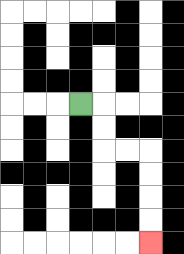{'start': '[3, 4]', 'end': '[6, 10]', 'path_directions': 'R,D,D,R,R,D,D,D,D', 'path_coordinates': '[[3, 4], [4, 4], [4, 5], [4, 6], [5, 6], [6, 6], [6, 7], [6, 8], [6, 9], [6, 10]]'}